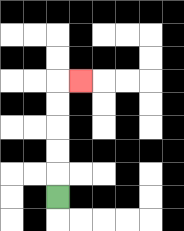{'start': '[2, 8]', 'end': '[3, 3]', 'path_directions': 'U,U,U,U,U,R', 'path_coordinates': '[[2, 8], [2, 7], [2, 6], [2, 5], [2, 4], [2, 3], [3, 3]]'}